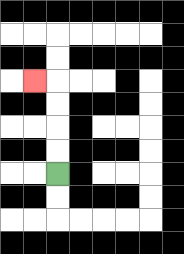{'start': '[2, 7]', 'end': '[1, 3]', 'path_directions': 'U,U,U,U,L', 'path_coordinates': '[[2, 7], [2, 6], [2, 5], [2, 4], [2, 3], [1, 3]]'}